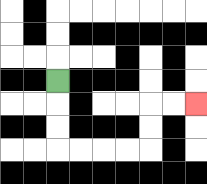{'start': '[2, 3]', 'end': '[8, 4]', 'path_directions': 'D,D,D,R,R,R,R,U,U,R,R', 'path_coordinates': '[[2, 3], [2, 4], [2, 5], [2, 6], [3, 6], [4, 6], [5, 6], [6, 6], [6, 5], [6, 4], [7, 4], [8, 4]]'}